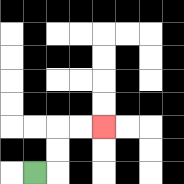{'start': '[1, 7]', 'end': '[4, 5]', 'path_directions': 'R,U,U,R,R', 'path_coordinates': '[[1, 7], [2, 7], [2, 6], [2, 5], [3, 5], [4, 5]]'}